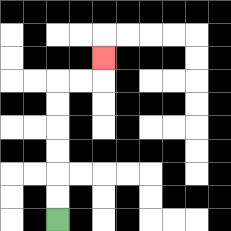{'start': '[2, 9]', 'end': '[4, 2]', 'path_directions': 'U,U,U,U,U,U,R,R,U', 'path_coordinates': '[[2, 9], [2, 8], [2, 7], [2, 6], [2, 5], [2, 4], [2, 3], [3, 3], [4, 3], [4, 2]]'}